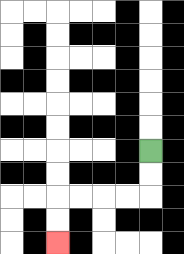{'start': '[6, 6]', 'end': '[2, 10]', 'path_directions': 'D,D,L,L,L,L,D,D', 'path_coordinates': '[[6, 6], [6, 7], [6, 8], [5, 8], [4, 8], [3, 8], [2, 8], [2, 9], [2, 10]]'}